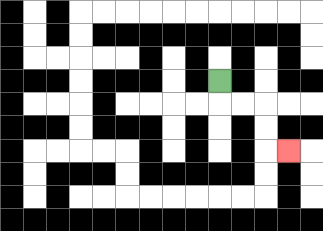{'start': '[9, 3]', 'end': '[12, 6]', 'path_directions': 'D,R,R,D,D,R', 'path_coordinates': '[[9, 3], [9, 4], [10, 4], [11, 4], [11, 5], [11, 6], [12, 6]]'}